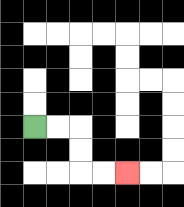{'start': '[1, 5]', 'end': '[5, 7]', 'path_directions': 'R,R,D,D,R,R', 'path_coordinates': '[[1, 5], [2, 5], [3, 5], [3, 6], [3, 7], [4, 7], [5, 7]]'}